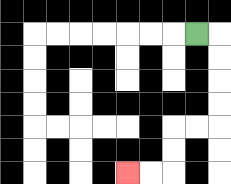{'start': '[8, 1]', 'end': '[5, 7]', 'path_directions': 'R,D,D,D,D,L,L,D,D,L,L', 'path_coordinates': '[[8, 1], [9, 1], [9, 2], [9, 3], [9, 4], [9, 5], [8, 5], [7, 5], [7, 6], [7, 7], [6, 7], [5, 7]]'}